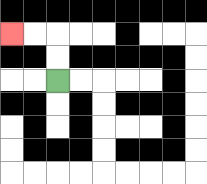{'start': '[2, 3]', 'end': '[0, 1]', 'path_directions': 'U,U,L,L', 'path_coordinates': '[[2, 3], [2, 2], [2, 1], [1, 1], [0, 1]]'}